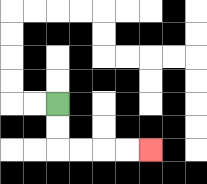{'start': '[2, 4]', 'end': '[6, 6]', 'path_directions': 'D,D,R,R,R,R', 'path_coordinates': '[[2, 4], [2, 5], [2, 6], [3, 6], [4, 6], [5, 6], [6, 6]]'}